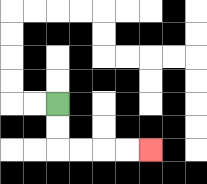{'start': '[2, 4]', 'end': '[6, 6]', 'path_directions': 'D,D,R,R,R,R', 'path_coordinates': '[[2, 4], [2, 5], [2, 6], [3, 6], [4, 6], [5, 6], [6, 6]]'}